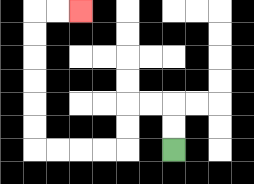{'start': '[7, 6]', 'end': '[3, 0]', 'path_directions': 'U,U,L,L,D,D,L,L,L,L,U,U,U,U,U,U,R,R', 'path_coordinates': '[[7, 6], [7, 5], [7, 4], [6, 4], [5, 4], [5, 5], [5, 6], [4, 6], [3, 6], [2, 6], [1, 6], [1, 5], [1, 4], [1, 3], [1, 2], [1, 1], [1, 0], [2, 0], [3, 0]]'}